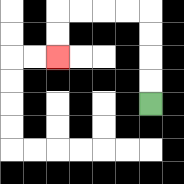{'start': '[6, 4]', 'end': '[2, 2]', 'path_directions': 'U,U,U,U,L,L,L,L,D,D', 'path_coordinates': '[[6, 4], [6, 3], [6, 2], [6, 1], [6, 0], [5, 0], [4, 0], [3, 0], [2, 0], [2, 1], [2, 2]]'}